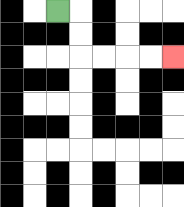{'start': '[2, 0]', 'end': '[7, 2]', 'path_directions': 'R,D,D,R,R,R,R', 'path_coordinates': '[[2, 0], [3, 0], [3, 1], [3, 2], [4, 2], [5, 2], [6, 2], [7, 2]]'}